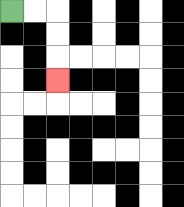{'start': '[0, 0]', 'end': '[2, 3]', 'path_directions': 'R,R,D,D,D', 'path_coordinates': '[[0, 0], [1, 0], [2, 0], [2, 1], [2, 2], [2, 3]]'}